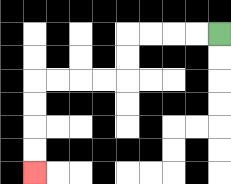{'start': '[9, 1]', 'end': '[1, 7]', 'path_directions': 'L,L,L,L,D,D,L,L,L,L,D,D,D,D', 'path_coordinates': '[[9, 1], [8, 1], [7, 1], [6, 1], [5, 1], [5, 2], [5, 3], [4, 3], [3, 3], [2, 3], [1, 3], [1, 4], [1, 5], [1, 6], [1, 7]]'}